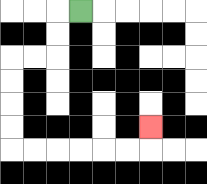{'start': '[3, 0]', 'end': '[6, 5]', 'path_directions': 'L,D,D,L,L,D,D,D,D,R,R,R,R,R,R,U', 'path_coordinates': '[[3, 0], [2, 0], [2, 1], [2, 2], [1, 2], [0, 2], [0, 3], [0, 4], [0, 5], [0, 6], [1, 6], [2, 6], [3, 6], [4, 6], [5, 6], [6, 6], [6, 5]]'}